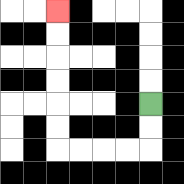{'start': '[6, 4]', 'end': '[2, 0]', 'path_directions': 'D,D,L,L,L,L,U,U,U,U,U,U', 'path_coordinates': '[[6, 4], [6, 5], [6, 6], [5, 6], [4, 6], [3, 6], [2, 6], [2, 5], [2, 4], [2, 3], [2, 2], [2, 1], [2, 0]]'}